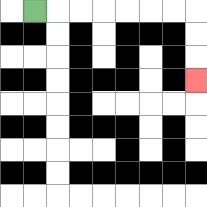{'start': '[1, 0]', 'end': '[8, 3]', 'path_directions': 'R,R,R,R,R,R,R,D,D,D', 'path_coordinates': '[[1, 0], [2, 0], [3, 0], [4, 0], [5, 0], [6, 0], [7, 0], [8, 0], [8, 1], [8, 2], [8, 3]]'}